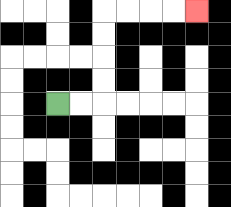{'start': '[2, 4]', 'end': '[8, 0]', 'path_directions': 'R,R,U,U,U,U,R,R,R,R', 'path_coordinates': '[[2, 4], [3, 4], [4, 4], [4, 3], [4, 2], [4, 1], [4, 0], [5, 0], [6, 0], [7, 0], [8, 0]]'}